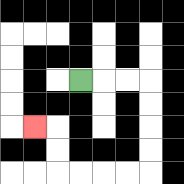{'start': '[3, 3]', 'end': '[1, 5]', 'path_directions': 'R,R,R,D,D,D,D,L,L,L,L,U,U,L', 'path_coordinates': '[[3, 3], [4, 3], [5, 3], [6, 3], [6, 4], [6, 5], [6, 6], [6, 7], [5, 7], [4, 7], [3, 7], [2, 7], [2, 6], [2, 5], [1, 5]]'}